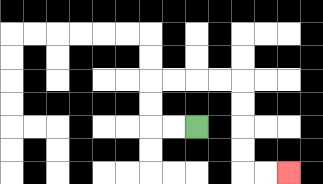{'start': '[8, 5]', 'end': '[12, 7]', 'path_directions': 'L,L,U,U,R,R,R,R,D,D,D,D,R,R', 'path_coordinates': '[[8, 5], [7, 5], [6, 5], [6, 4], [6, 3], [7, 3], [8, 3], [9, 3], [10, 3], [10, 4], [10, 5], [10, 6], [10, 7], [11, 7], [12, 7]]'}